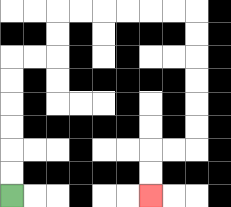{'start': '[0, 8]', 'end': '[6, 8]', 'path_directions': 'U,U,U,U,U,U,R,R,U,U,R,R,R,R,R,R,D,D,D,D,D,D,L,L,D,D', 'path_coordinates': '[[0, 8], [0, 7], [0, 6], [0, 5], [0, 4], [0, 3], [0, 2], [1, 2], [2, 2], [2, 1], [2, 0], [3, 0], [4, 0], [5, 0], [6, 0], [7, 0], [8, 0], [8, 1], [8, 2], [8, 3], [8, 4], [8, 5], [8, 6], [7, 6], [6, 6], [6, 7], [6, 8]]'}